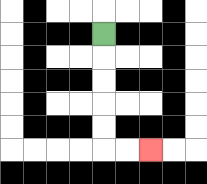{'start': '[4, 1]', 'end': '[6, 6]', 'path_directions': 'D,D,D,D,D,R,R', 'path_coordinates': '[[4, 1], [4, 2], [4, 3], [4, 4], [4, 5], [4, 6], [5, 6], [6, 6]]'}